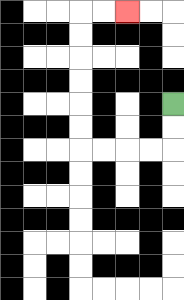{'start': '[7, 4]', 'end': '[5, 0]', 'path_directions': 'D,D,L,L,L,L,U,U,U,U,U,U,R,R', 'path_coordinates': '[[7, 4], [7, 5], [7, 6], [6, 6], [5, 6], [4, 6], [3, 6], [3, 5], [3, 4], [3, 3], [3, 2], [3, 1], [3, 0], [4, 0], [5, 0]]'}